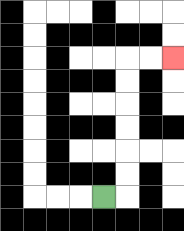{'start': '[4, 8]', 'end': '[7, 2]', 'path_directions': 'R,U,U,U,U,U,U,R,R', 'path_coordinates': '[[4, 8], [5, 8], [5, 7], [5, 6], [5, 5], [5, 4], [5, 3], [5, 2], [6, 2], [7, 2]]'}